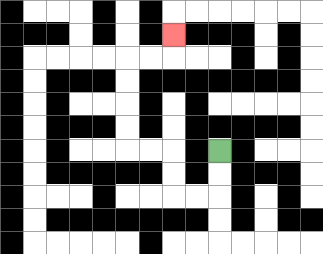{'start': '[9, 6]', 'end': '[7, 1]', 'path_directions': 'D,D,L,L,U,U,L,L,U,U,U,U,R,R,U', 'path_coordinates': '[[9, 6], [9, 7], [9, 8], [8, 8], [7, 8], [7, 7], [7, 6], [6, 6], [5, 6], [5, 5], [5, 4], [5, 3], [5, 2], [6, 2], [7, 2], [7, 1]]'}